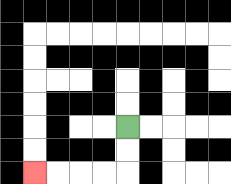{'start': '[5, 5]', 'end': '[1, 7]', 'path_directions': 'D,D,L,L,L,L', 'path_coordinates': '[[5, 5], [5, 6], [5, 7], [4, 7], [3, 7], [2, 7], [1, 7]]'}